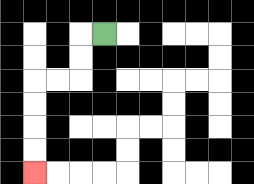{'start': '[4, 1]', 'end': '[1, 7]', 'path_directions': 'L,D,D,L,L,D,D,D,D', 'path_coordinates': '[[4, 1], [3, 1], [3, 2], [3, 3], [2, 3], [1, 3], [1, 4], [1, 5], [1, 6], [1, 7]]'}